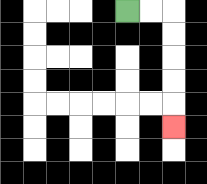{'start': '[5, 0]', 'end': '[7, 5]', 'path_directions': 'R,R,D,D,D,D,D', 'path_coordinates': '[[5, 0], [6, 0], [7, 0], [7, 1], [7, 2], [7, 3], [7, 4], [7, 5]]'}